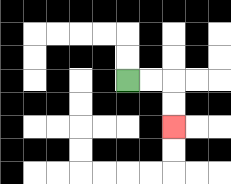{'start': '[5, 3]', 'end': '[7, 5]', 'path_directions': 'R,R,D,D', 'path_coordinates': '[[5, 3], [6, 3], [7, 3], [7, 4], [7, 5]]'}